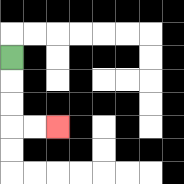{'start': '[0, 2]', 'end': '[2, 5]', 'path_directions': 'D,D,D,R,R', 'path_coordinates': '[[0, 2], [0, 3], [0, 4], [0, 5], [1, 5], [2, 5]]'}